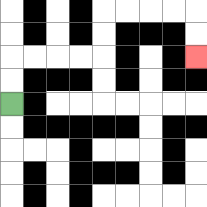{'start': '[0, 4]', 'end': '[8, 2]', 'path_directions': 'U,U,R,R,R,R,U,U,R,R,R,R,D,D', 'path_coordinates': '[[0, 4], [0, 3], [0, 2], [1, 2], [2, 2], [3, 2], [4, 2], [4, 1], [4, 0], [5, 0], [6, 0], [7, 0], [8, 0], [8, 1], [8, 2]]'}